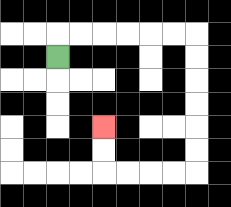{'start': '[2, 2]', 'end': '[4, 5]', 'path_directions': 'U,R,R,R,R,R,R,D,D,D,D,D,D,L,L,L,L,U,U', 'path_coordinates': '[[2, 2], [2, 1], [3, 1], [4, 1], [5, 1], [6, 1], [7, 1], [8, 1], [8, 2], [8, 3], [8, 4], [8, 5], [8, 6], [8, 7], [7, 7], [6, 7], [5, 7], [4, 7], [4, 6], [4, 5]]'}